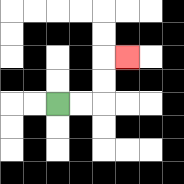{'start': '[2, 4]', 'end': '[5, 2]', 'path_directions': 'R,R,U,U,R', 'path_coordinates': '[[2, 4], [3, 4], [4, 4], [4, 3], [4, 2], [5, 2]]'}